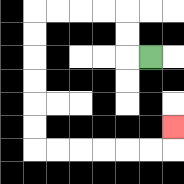{'start': '[6, 2]', 'end': '[7, 5]', 'path_directions': 'L,U,U,L,L,L,L,D,D,D,D,D,D,R,R,R,R,R,R,U', 'path_coordinates': '[[6, 2], [5, 2], [5, 1], [5, 0], [4, 0], [3, 0], [2, 0], [1, 0], [1, 1], [1, 2], [1, 3], [1, 4], [1, 5], [1, 6], [2, 6], [3, 6], [4, 6], [5, 6], [6, 6], [7, 6], [7, 5]]'}